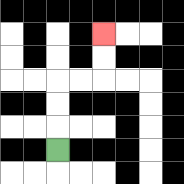{'start': '[2, 6]', 'end': '[4, 1]', 'path_directions': 'U,U,U,R,R,U,U', 'path_coordinates': '[[2, 6], [2, 5], [2, 4], [2, 3], [3, 3], [4, 3], [4, 2], [4, 1]]'}